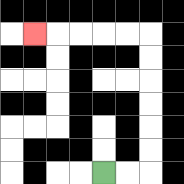{'start': '[4, 7]', 'end': '[1, 1]', 'path_directions': 'R,R,U,U,U,U,U,U,L,L,L,L,L', 'path_coordinates': '[[4, 7], [5, 7], [6, 7], [6, 6], [6, 5], [6, 4], [6, 3], [6, 2], [6, 1], [5, 1], [4, 1], [3, 1], [2, 1], [1, 1]]'}